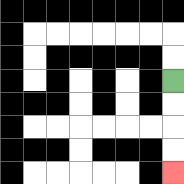{'start': '[7, 3]', 'end': '[7, 7]', 'path_directions': 'D,D,D,D', 'path_coordinates': '[[7, 3], [7, 4], [7, 5], [7, 6], [7, 7]]'}